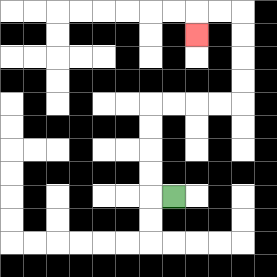{'start': '[7, 8]', 'end': '[8, 1]', 'path_directions': 'L,U,U,U,U,R,R,R,R,U,U,U,U,L,L,D', 'path_coordinates': '[[7, 8], [6, 8], [6, 7], [6, 6], [6, 5], [6, 4], [7, 4], [8, 4], [9, 4], [10, 4], [10, 3], [10, 2], [10, 1], [10, 0], [9, 0], [8, 0], [8, 1]]'}